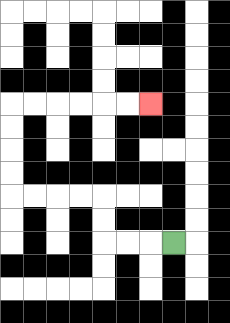{'start': '[7, 10]', 'end': '[6, 4]', 'path_directions': 'L,L,L,U,U,L,L,L,L,U,U,U,U,R,R,R,R,R,R', 'path_coordinates': '[[7, 10], [6, 10], [5, 10], [4, 10], [4, 9], [4, 8], [3, 8], [2, 8], [1, 8], [0, 8], [0, 7], [0, 6], [0, 5], [0, 4], [1, 4], [2, 4], [3, 4], [4, 4], [5, 4], [6, 4]]'}